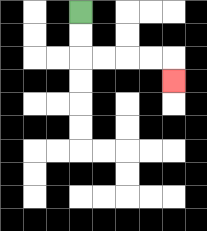{'start': '[3, 0]', 'end': '[7, 3]', 'path_directions': 'D,D,R,R,R,R,D', 'path_coordinates': '[[3, 0], [3, 1], [3, 2], [4, 2], [5, 2], [6, 2], [7, 2], [7, 3]]'}